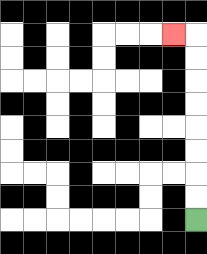{'start': '[8, 9]', 'end': '[7, 1]', 'path_directions': 'U,U,U,U,U,U,U,U,L', 'path_coordinates': '[[8, 9], [8, 8], [8, 7], [8, 6], [8, 5], [8, 4], [8, 3], [8, 2], [8, 1], [7, 1]]'}